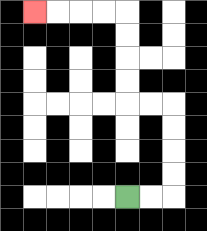{'start': '[5, 8]', 'end': '[1, 0]', 'path_directions': 'R,R,U,U,U,U,L,L,U,U,U,U,L,L,L,L', 'path_coordinates': '[[5, 8], [6, 8], [7, 8], [7, 7], [7, 6], [7, 5], [7, 4], [6, 4], [5, 4], [5, 3], [5, 2], [5, 1], [5, 0], [4, 0], [3, 0], [2, 0], [1, 0]]'}